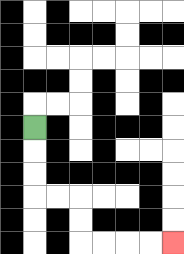{'start': '[1, 5]', 'end': '[7, 10]', 'path_directions': 'D,D,D,R,R,D,D,R,R,R,R', 'path_coordinates': '[[1, 5], [1, 6], [1, 7], [1, 8], [2, 8], [3, 8], [3, 9], [3, 10], [4, 10], [5, 10], [6, 10], [7, 10]]'}